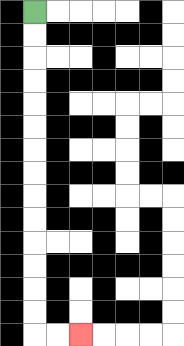{'start': '[1, 0]', 'end': '[3, 14]', 'path_directions': 'D,D,D,D,D,D,D,D,D,D,D,D,D,D,R,R', 'path_coordinates': '[[1, 0], [1, 1], [1, 2], [1, 3], [1, 4], [1, 5], [1, 6], [1, 7], [1, 8], [1, 9], [1, 10], [1, 11], [1, 12], [1, 13], [1, 14], [2, 14], [3, 14]]'}